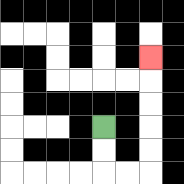{'start': '[4, 5]', 'end': '[6, 2]', 'path_directions': 'D,D,R,R,U,U,U,U,U', 'path_coordinates': '[[4, 5], [4, 6], [4, 7], [5, 7], [6, 7], [6, 6], [6, 5], [6, 4], [6, 3], [6, 2]]'}